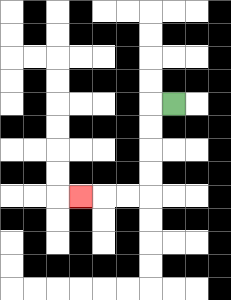{'start': '[7, 4]', 'end': '[3, 8]', 'path_directions': 'L,D,D,D,D,L,L,L', 'path_coordinates': '[[7, 4], [6, 4], [6, 5], [6, 6], [6, 7], [6, 8], [5, 8], [4, 8], [3, 8]]'}